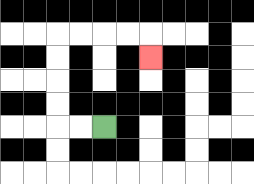{'start': '[4, 5]', 'end': '[6, 2]', 'path_directions': 'L,L,U,U,U,U,R,R,R,R,D', 'path_coordinates': '[[4, 5], [3, 5], [2, 5], [2, 4], [2, 3], [2, 2], [2, 1], [3, 1], [4, 1], [5, 1], [6, 1], [6, 2]]'}